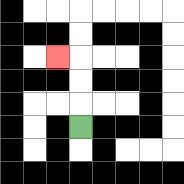{'start': '[3, 5]', 'end': '[2, 2]', 'path_directions': 'U,U,U,L', 'path_coordinates': '[[3, 5], [3, 4], [3, 3], [3, 2], [2, 2]]'}